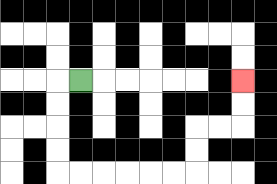{'start': '[3, 3]', 'end': '[10, 3]', 'path_directions': 'L,D,D,D,D,R,R,R,R,R,R,U,U,R,R,U,U', 'path_coordinates': '[[3, 3], [2, 3], [2, 4], [2, 5], [2, 6], [2, 7], [3, 7], [4, 7], [5, 7], [6, 7], [7, 7], [8, 7], [8, 6], [8, 5], [9, 5], [10, 5], [10, 4], [10, 3]]'}